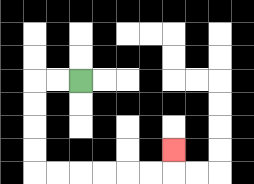{'start': '[3, 3]', 'end': '[7, 6]', 'path_directions': 'L,L,D,D,D,D,R,R,R,R,R,R,U', 'path_coordinates': '[[3, 3], [2, 3], [1, 3], [1, 4], [1, 5], [1, 6], [1, 7], [2, 7], [3, 7], [4, 7], [5, 7], [6, 7], [7, 7], [7, 6]]'}